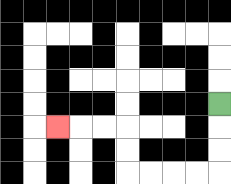{'start': '[9, 4]', 'end': '[2, 5]', 'path_directions': 'D,D,D,L,L,L,L,U,U,L,L,L', 'path_coordinates': '[[9, 4], [9, 5], [9, 6], [9, 7], [8, 7], [7, 7], [6, 7], [5, 7], [5, 6], [5, 5], [4, 5], [3, 5], [2, 5]]'}